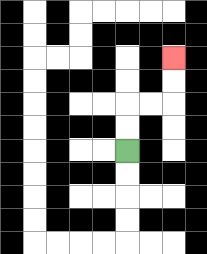{'start': '[5, 6]', 'end': '[7, 2]', 'path_directions': 'U,U,R,R,U,U', 'path_coordinates': '[[5, 6], [5, 5], [5, 4], [6, 4], [7, 4], [7, 3], [7, 2]]'}